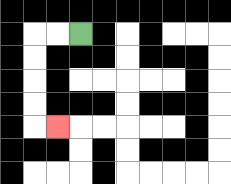{'start': '[3, 1]', 'end': '[2, 5]', 'path_directions': 'L,L,D,D,D,D,R', 'path_coordinates': '[[3, 1], [2, 1], [1, 1], [1, 2], [1, 3], [1, 4], [1, 5], [2, 5]]'}